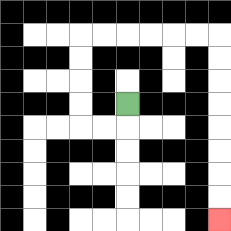{'start': '[5, 4]', 'end': '[9, 9]', 'path_directions': 'D,L,L,U,U,U,U,R,R,R,R,R,R,D,D,D,D,D,D,D,D', 'path_coordinates': '[[5, 4], [5, 5], [4, 5], [3, 5], [3, 4], [3, 3], [3, 2], [3, 1], [4, 1], [5, 1], [6, 1], [7, 1], [8, 1], [9, 1], [9, 2], [9, 3], [9, 4], [9, 5], [9, 6], [9, 7], [9, 8], [9, 9]]'}